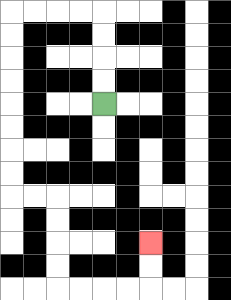{'start': '[4, 4]', 'end': '[6, 10]', 'path_directions': 'U,U,U,U,L,L,L,L,D,D,D,D,D,D,D,D,R,R,D,D,D,D,R,R,R,R,U,U', 'path_coordinates': '[[4, 4], [4, 3], [4, 2], [4, 1], [4, 0], [3, 0], [2, 0], [1, 0], [0, 0], [0, 1], [0, 2], [0, 3], [0, 4], [0, 5], [0, 6], [0, 7], [0, 8], [1, 8], [2, 8], [2, 9], [2, 10], [2, 11], [2, 12], [3, 12], [4, 12], [5, 12], [6, 12], [6, 11], [6, 10]]'}